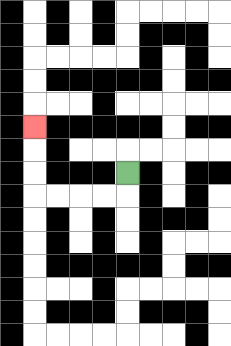{'start': '[5, 7]', 'end': '[1, 5]', 'path_directions': 'D,L,L,L,L,U,U,U', 'path_coordinates': '[[5, 7], [5, 8], [4, 8], [3, 8], [2, 8], [1, 8], [1, 7], [1, 6], [1, 5]]'}